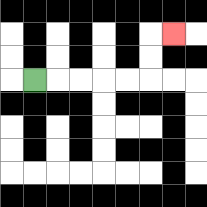{'start': '[1, 3]', 'end': '[7, 1]', 'path_directions': 'R,R,R,R,R,U,U,R', 'path_coordinates': '[[1, 3], [2, 3], [3, 3], [4, 3], [5, 3], [6, 3], [6, 2], [6, 1], [7, 1]]'}